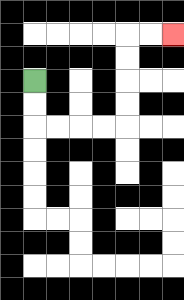{'start': '[1, 3]', 'end': '[7, 1]', 'path_directions': 'D,D,R,R,R,R,U,U,U,U,R,R', 'path_coordinates': '[[1, 3], [1, 4], [1, 5], [2, 5], [3, 5], [4, 5], [5, 5], [5, 4], [5, 3], [5, 2], [5, 1], [6, 1], [7, 1]]'}